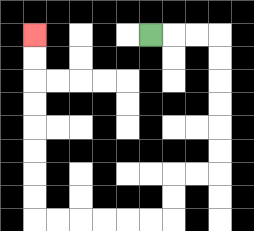{'start': '[6, 1]', 'end': '[1, 1]', 'path_directions': 'R,R,R,D,D,D,D,D,D,L,L,D,D,L,L,L,L,L,L,U,U,U,U,U,U,U,U', 'path_coordinates': '[[6, 1], [7, 1], [8, 1], [9, 1], [9, 2], [9, 3], [9, 4], [9, 5], [9, 6], [9, 7], [8, 7], [7, 7], [7, 8], [7, 9], [6, 9], [5, 9], [4, 9], [3, 9], [2, 9], [1, 9], [1, 8], [1, 7], [1, 6], [1, 5], [1, 4], [1, 3], [1, 2], [1, 1]]'}